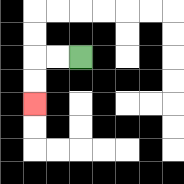{'start': '[3, 2]', 'end': '[1, 4]', 'path_directions': 'L,L,D,D', 'path_coordinates': '[[3, 2], [2, 2], [1, 2], [1, 3], [1, 4]]'}